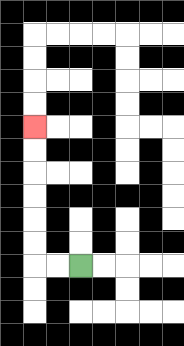{'start': '[3, 11]', 'end': '[1, 5]', 'path_directions': 'L,L,U,U,U,U,U,U', 'path_coordinates': '[[3, 11], [2, 11], [1, 11], [1, 10], [1, 9], [1, 8], [1, 7], [1, 6], [1, 5]]'}